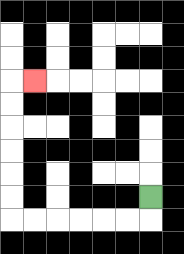{'start': '[6, 8]', 'end': '[1, 3]', 'path_directions': 'D,L,L,L,L,L,L,U,U,U,U,U,U,R', 'path_coordinates': '[[6, 8], [6, 9], [5, 9], [4, 9], [3, 9], [2, 9], [1, 9], [0, 9], [0, 8], [0, 7], [0, 6], [0, 5], [0, 4], [0, 3], [1, 3]]'}